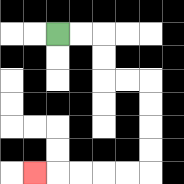{'start': '[2, 1]', 'end': '[1, 7]', 'path_directions': 'R,R,D,D,R,R,D,D,D,D,L,L,L,L,L', 'path_coordinates': '[[2, 1], [3, 1], [4, 1], [4, 2], [4, 3], [5, 3], [6, 3], [6, 4], [6, 5], [6, 6], [6, 7], [5, 7], [4, 7], [3, 7], [2, 7], [1, 7]]'}